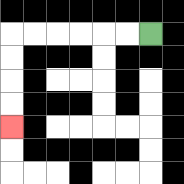{'start': '[6, 1]', 'end': '[0, 5]', 'path_directions': 'L,L,L,L,L,L,D,D,D,D', 'path_coordinates': '[[6, 1], [5, 1], [4, 1], [3, 1], [2, 1], [1, 1], [0, 1], [0, 2], [0, 3], [0, 4], [0, 5]]'}